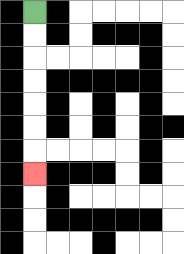{'start': '[1, 0]', 'end': '[1, 7]', 'path_directions': 'D,D,D,D,D,D,D', 'path_coordinates': '[[1, 0], [1, 1], [1, 2], [1, 3], [1, 4], [1, 5], [1, 6], [1, 7]]'}